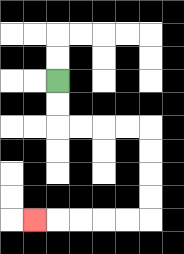{'start': '[2, 3]', 'end': '[1, 9]', 'path_directions': 'D,D,R,R,R,R,D,D,D,D,L,L,L,L,L', 'path_coordinates': '[[2, 3], [2, 4], [2, 5], [3, 5], [4, 5], [5, 5], [6, 5], [6, 6], [6, 7], [6, 8], [6, 9], [5, 9], [4, 9], [3, 9], [2, 9], [1, 9]]'}